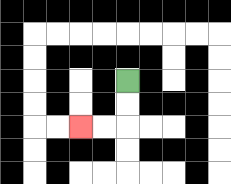{'start': '[5, 3]', 'end': '[3, 5]', 'path_directions': 'D,D,L,L', 'path_coordinates': '[[5, 3], [5, 4], [5, 5], [4, 5], [3, 5]]'}